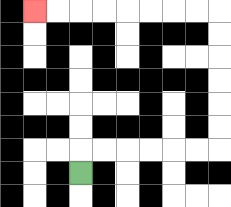{'start': '[3, 7]', 'end': '[1, 0]', 'path_directions': 'U,R,R,R,R,R,R,U,U,U,U,U,U,L,L,L,L,L,L,L,L', 'path_coordinates': '[[3, 7], [3, 6], [4, 6], [5, 6], [6, 6], [7, 6], [8, 6], [9, 6], [9, 5], [9, 4], [9, 3], [9, 2], [9, 1], [9, 0], [8, 0], [7, 0], [6, 0], [5, 0], [4, 0], [3, 0], [2, 0], [1, 0]]'}